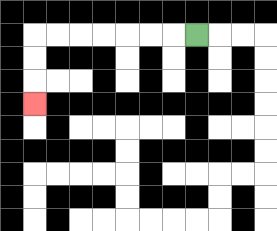{'start': '[8, 1]', 'end': '[1, 4]', 'path_directions': 'L,L,L,L,L,L,L,D,D,D', 'path_coordinates': '[[8, 1], [7, 1], [6, 1], [5, 1], [4, 1], [3, 1], [2, 1], [1, 1], [1, 2], [1, 3], [1, 4]]'}